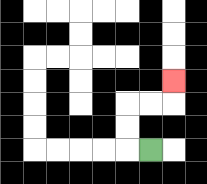{'start': '[6, 6]', 'end': '[7, 3]', 'path_directions': 'L,U,U,R,R,U', 'path_coordinates': '[[6, 6], [5, 6], [5, 5], [5, 4], [6, 4], [7, 4], [7, 3]]'}